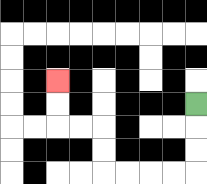{'start': '[8, 4]', 'end': '[2, 3]', 'path_directions': 'D,D,D,L,L,L,L,U,U,L,L,U,U', 'path_coordinates': '[[8, 4], [8, 5], [8, 6], [8, 7], [7, 7], [6, 7], [5, 7], [4, 7], [4, 6], [4, 5], [3, 5], [2, 5], [2, 4], [2, 3]]'}